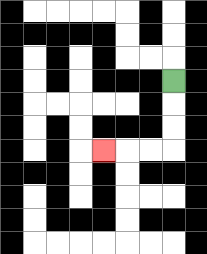{'start': '[7, 3]', 'end': '[4, 6]', 'path_directions': 'D,D,D,L,L,L', 'path_coordinates': '[[7, 3], [7, 4], [7, 5], [7, 6], [6, 6], [5, 6], [4, 6]]'}